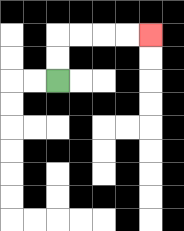{'start': '[2, 3]', 'end': '[6, 1]', 'path_directions': 'U,U,R,R,R,R', 'path_coordinates': '[[2, 3], [2, 2], [2, 1], [3, 1], [4, 1], [5, 1], [6, 1]]'}